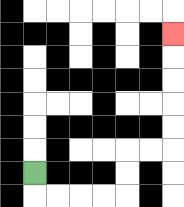{'start': '[1, 7]', 'end': '[7, 1]', 'path_directions': 'D,R,R,R,R,U,U,R,R,U,U,U,U,U', 'path_coordinates': '[[1, 7], [1, 8], [2, 8], [3, 8], [4, 8], [5, 8], [5, 7], [5, 6], [6, 6], [7, 6], [7, 5], [7, 4], [7, 3], [7, 2], [7, 1]]'}